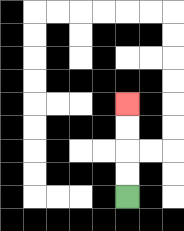{'start': '[5, 8]', 'end': '[5, 4]', 'path_directions': 'U,U,U,U', 'path_coordinates': '[[5, 8], [5, 7], [5, 6], [5, 5], [5, 4]]'}